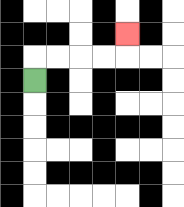{'start': '[1, 3]', 'end': '[5, 1]', 'path_directions': 'U,R,R,R,R,U', 'path_coordinates': '[[1, 3], [1, 2], [2, 2], [3, 2], [4, 2], [5, 2], [5, 1]]'}